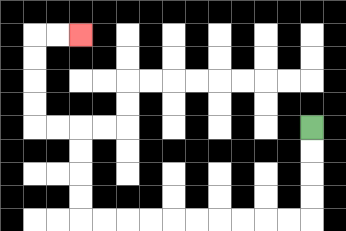{'start': '[13, 5]', 'end': '[3, 1]', 'path_directions': 'D,D,D,D,L,L,L,L,L,L,L,L,L,L,U,U,U,U,L,L,U,U,U,U,R,R', 'path_coordinates': '[[13, 5], [13, 6], [13, 7], [13, 8], [13, 9], [12, 9], [11, 9], [10, 9], [9, 9], [8, 9], [7, 9], [6, 9], [5, 9], [4, 9], [3, 9], [3, 8], [3, 7], [3, 6], [3, 5], [2, 5], [1, 5], [1, 4], [1, 3], [1, 2], [1, 1], [2, 1], [3, 1]]'}